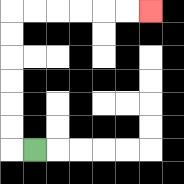{'start': '[1, 6]', 'end': '[6, 0]', 'path_directions': 'L,U,U,U,U,U,U,R,R,R,R,R,R', 'path_coordinates': '[[1, 6], [0, 6], [0, 5], [0, 4], [0, 3], [0, 2], [0, 1], [0, 0], [1, 0], [2, 0], [3, 0], [4, 0], [5, 0], [6, 0]]'}